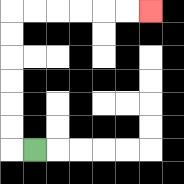{'start': '[1, 6]', 'end': '[6, 0]', 'path_directions': 'L,U,U,U,U,U,U,R,R,R,R,R,R', 'path_coordinates': '[[1, 6], [0, 6], [0, 5], [0, 4], [0, 3], [0, 2], [0, 1], [0, 0], [1, 0], [2, 0], [3, 0], [4, 0], [5, 0], [6, 0]]'}